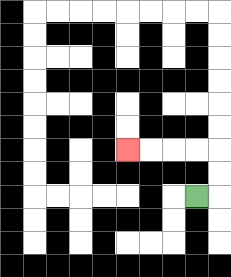{'start': '[8, 8]', 'end': '[5, 6]', 'path_directions': 'R,U,U,L,L,L,L', 'path_coordinates': '[[8, 8], [9, 8], [9, 7], [9, 6], [8, 6], [7, 6], [6, 6], [5, 6]]'}